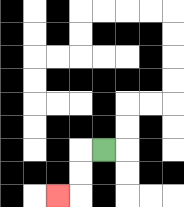{'start': '[4, 6]', 'end': '[2, 8]', 'path_directions': 'L,D,D,L', 'path_coordinates': '[[4, 6], [3, 6], [3, 7], [3, 8], [2, 8]]'}